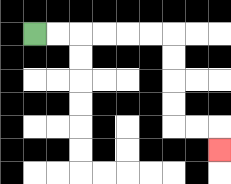{'start': '[1, 1]', 'end': '[9, 6]', 'path_directions': 'R,R,R,R,R,R,D,D,D,D,R,R,D', 'path_coordinates': '[[1, 1], [2, 1], [3, 1], [4, 1], [5, 1], [6, 1], [7, 1], [7, 2], [7, 3], [7, 4], [7, 5], [8, 5], [9, 5], [9, 6]]'}